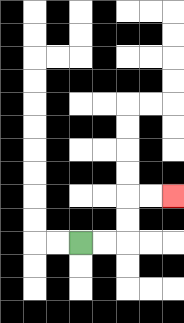{'start': '[3, 10]', 'end': '[7, 8]', 'path_directions': 'R,R,U,U,R,R', 'path_coordinates': '[[3, 10], [4, 10], [5, 10], [5, 9], [5, 8], [6, 8], [7, 8]]'}